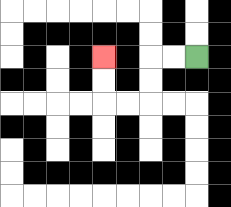{'start': '[8, 2]', 'end': '[4, 2]', 'path_directions': 'L,L,D,D,L,L,U,U', 'path_coordinates': '[[8, 2], [7, 2], [6, 2], [6, 3], [6, 4], [5, 4], [4, 4], [4, 3], [4, 2]]'}